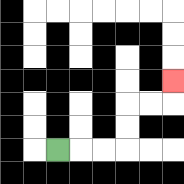{'start': '[2, 6]', 'end': '[7, 3]', 'path_directions': 'R,R,R,U,U,R,R,U', 'path_coordinates': '[[2, 6], [3, 6], [4, 6], [5, 6], [5, 5], [5, 4], [6, 4], [7, 4], [7, 3]]'}